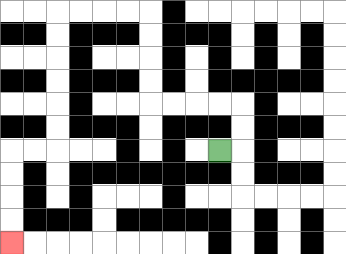{'start': '[9, 6]', 'end': '[0, 10]', 'path_directions': 'R,U,U,L,L,L,L,U,U,U,U,L,L,L,L,D,D,D,D,D,D,L,L,D,D,D,D', 'path_coordinates': '[[9, 6], [10, 6], [10, 5], [10, 4], [9, 4], [8, 4], [7, 4], [6, 4], [6, 3], [6, 2], [6, 1], [6, 0], [5, 0], [4, 0], [3, 0], [2, 0], [2, 1], [2, 2], [2, 3], [2, 4], [2, 5], [2, 6], [1, 6], [0, 6], [0, 7], [0, 8], [0, 9], [0, 10]]'}